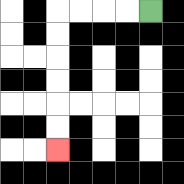{'start': '[6, 0]', 'end': '[2, 6]', 'path_directions': 'L,L,L,L,D,D,D,D,D,D', 'path_coordinates': '[[6, 0], [5, 0], [4, 0], [3, 0], [2, 0], [2, 1], [2, 2], [2, 3], [2, 4], [2, 5], [2, 6]]'}